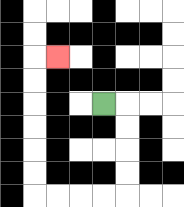{'start': '[4, 4]', 'end': '[2, 2]', 'path_directions': 'R,D,D,D,D,L,L,L,L,U,U,U,U,U,U,R', 'path_coordinates': '[[4, 4], [5, 4], [5, 5], [5, 6], [5, 7], [5, 8], [4, 8], [3, 8], [2, 8], [1, 8], [1, 7], [1, 6], [1, 5], [1, 4], [1, 3], [1, 2], [2, 2]]'}